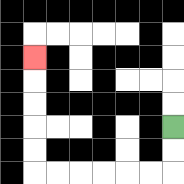{'start': '[7, 5]', 'end': '[1, 2]', 'path_directions': 'D,D,L,L,L,L,L,L,U,U,U,U,U', 'path_coordinates': '[[7, 5], [7, 6], [7, 7], [6, 7], [5, 7], [4, 7], [3, 7], [2, 7], [1, 7], [1, 6], [1, 5], [1, 4], [1, 3], [1, 2]]'}